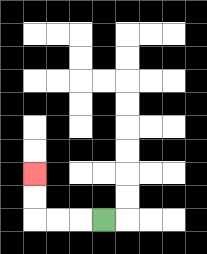{'start': '[4, 9]', 'end': '[1, 7]', 'path_directions': 'L,L,L,U,U', 'path_coordinates': '[[4, 9], [3, 9], [2, 9], [1, 9], [1, 8], [1, 7]]'}